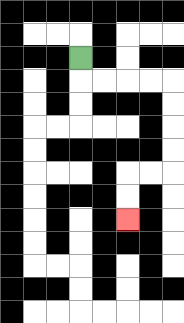{'start': '[3, 2]', 'end': '[5, 9]', 'path_directions': 'D,R,R,R,R,D,D,D,D,L,L,D,D', 'path_coordinates': '[[3, 2], [3, 3], [4, 3], [5, 3], [6, 3], [7, 3], [7, 4], [7, 5], [7, 6], [7, 7], [6, 7], [5, 7], [5, 8], [5, 9]]'}